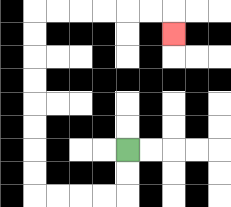{'start': '[5, 6]', 'end': '[7, 1]', 'path_directions': 'D,D,L,L,L,L,U,U,U,U,U,U,U,U,R,R,R,R,R,R,D', 'path_coordinates': '[[5, 6], [5, 7], [5, 8], [4, 8], [3, 8], [2, 8], [1, 8], [1, 7], [1, 6], [1, 5], [1, 4], [1, 3], [1, 2], [1, 1], [1, 0], [2, 0], [3, 0], [4, 0], [5, 0], [6, 0], [7, 0], [7, 1]]'}